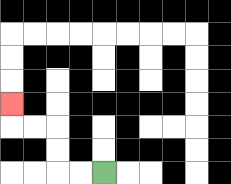{'start': '[4, 7]', 'end': '[0, 4]', 'path_directions': 'L,L,U,U,L,L,U', 'path_coordinates': '[[4, 7], [3, 7], [2, 7], [2, 6], [2, 5], [1, 5], [0, 5], [0, 4]]'}